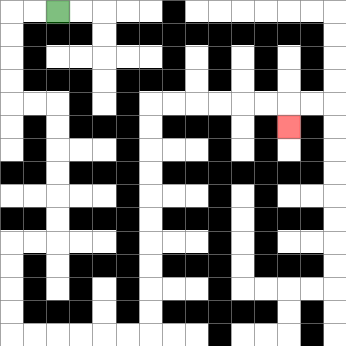{'start': '[2, 0]', 'end': '[12, 5]', 'path_directions': 'L,L,D,D,D,D,R,R,D,D,D,D,D,D,L,L,D,D,D,D,R,R,R,R,R,R,U,U,U,U,U,U,U,U,U,U,R,R,R,R,R,R,D', 'path_coordinates': '[[2, 0], [1, 0], [0, 0], [0, 1], [0, 2], [0, 3], [0, 4], [1, 4], [2, 4], [2, 5], [2, 6], [2, 7], [2, 8], [2, 9], [2, 10], [1, 10], [0, 10], [0, 11], [0, 12], [0, 13], [0, 14], [1, 14], [2, 14], [3, 14], [4, 14], [5, 14], [6, 14], [6, 13], [6, 12], [6, 11], [6, 10], [6, 9], [6, 8], [6, 7], [6, 6], [6, 5], [6, 4], [7, 4], [8, 4], [9, 4], [10, 4], [11, 4], [12, 4], [12, 5]]'}